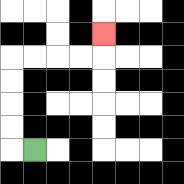{'start': '[1, 6]', 'end': '[4, 1]', 'path_directions': 'L,U,U,U,U,R,R,R,R,U', 'path_coordinates': '[[1, 6], [0, 6], [0, 5], [0, 4], [0, 3], [0, 2], [1, 2], [2, 2], [3, 2], [4, 2], [4, 1]]'}